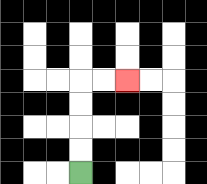{'start': '[3, 7]', 'end': '[5, 3]', 'path_directions': 'U,U,U,U,R,R', 'path_coordinates': '[[3, 7], [3, 6], [3, 5], [3, 4], [3, 3], [4, 3], [5, 3]]'}